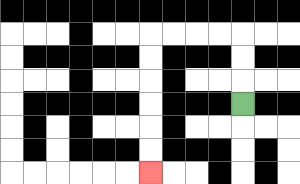{'start': '[10, 4]', 'end': '[6, 7]', 'path_directions': 'U,U,U,L,L,L,L,D,D,D,D,D,D', 'path_coordinates': '[[10, 4], [10, 3], [10, 2], [10, 1], [9, 1], [8, 1], [7, 1], [6, 1], [6, 2], [6, 3], [6, 4], [6, 5], [6, 6], [6, 7]]'}